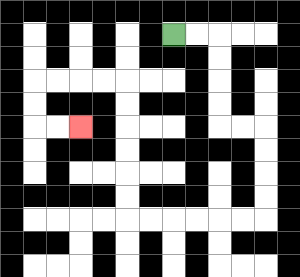{'start': '[7, 1]', 'end': '[3, 5]', 'path_directions': 'R,R,D,D,D,D,R,R,D,D,D,D,L,L,L,L,L,L,U,U,U,U,U,U,L,L,L,L,D,D,R,R', 'path_coordinates': '[[7, 1], [8, 1], [9, 1], [9, 2], [9, 3], [9, 4], [9, 5], [10, 5], [11, 5], [11, 6], [11, 7], [11, 8], [11, 9], [10, 9], [9, 9], [8, 9], [7, 9], [6, 9], [5, 9], [5, 8], [5, 7], [5, 6], [5, 5], [5, 4], [5, 3], [4, 3], [3, 3], [2, 3], [1, 3], [1, 4], [1, 5], [2, 5], [3, 5]]'}